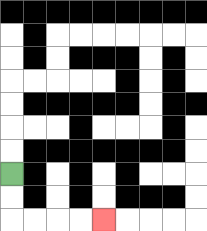{'start': '[0, 7]', 'end': '[4, 9]', 'path_directions': 'D,D,R,R,R,R', 'path_coordinates': '[[0, 7], [0, 8], [0, 9], [1, 9], [2, 9], [3, 9], [4, 9]]'}